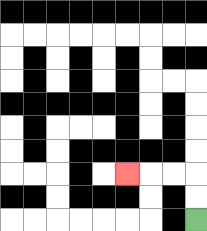{'start': '[8, 9]', 'end': '[5, 7]', 'path_directions': 'U,U,L,L,L', 'path_coordinates': '[[8, 9], [8, 8], [8, 7], [7, 7], [6, 7], [5, 7]]'}